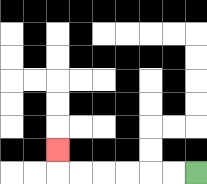{'start': '[8, 7]', 'end': '[2, 6]', 'path_directions': 'L,L,L,L,L,L,U', 'path_coordinates': '[[8, 7], [7, 7], [6, 7], [5, 7], [4, 7], [3, 7], [2, 7], [2, 6]]'}